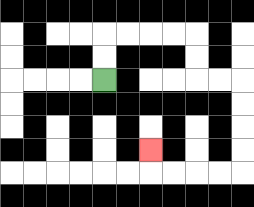{'start': '[4, 3]', 'end': '[6, 6]', 'path_directions': 'U,U,R,R,R,R,D,D,R,R,D,D,D,D,L,L,L,L,U', 'path_coordinates': '[[4, 3], [4, 2], [4, 1], [5, 1], [6, 1], [7, 1], [8, 1], [8, 2], [8, 3], [9, 3], [10, 3], [10, 4], [10, 5], [10, 6], [10, 7], [9, 7], [8, 7], [7, 7], [6, 7], [6, 6]]'}